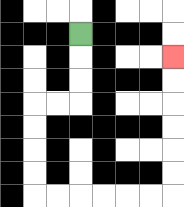{'start': '[3, 1]', 'end': '[7, 2]', 'path_directions': 'D,D,D,L,L,D,D,D,D,R,R,R,R,R,R,U,U,U,U,U,U', 'path_coordinates': '[[3, 1], [3, 2], [3, 3], [3, 4], [2, 4], [1, 4], [1, 5], [1, 6], [1, 7], [1, 8], [2, 8], [3, 8], [4, 8], [5, 8], [6, 8], [7, 8], [7, 7], [7, 6], [7, 5], [7, 4], [7, 3], [7, 2]]'}